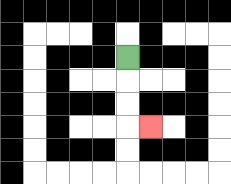{'start': '[5, 2]', 'end': '[6, 5]', 'path_directions': 'D,D,D,R', 'path_coordinates': '[[5, 2], [5, 3], [5, 4], [5, 5], [6, 5]]'}